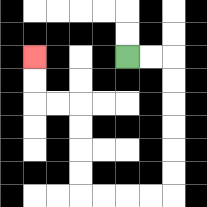{'start': '[5, 2]', 'end': '[1, 2]', 'path_directions': 'R,R,D,D,D,D,D,D,L,L,L,L,U,U,U,U,L,L,U,U', 'path_coordinates': '[[5, 2], [6, 2], [7, 2], [7, 3], [7, 4], [7, 5], [7, 6], [7, 7], [7, 8], [6, 8], [5, 8], [4, 8], [3, 8], [3, 7], [3, 6], [3, 5], [3, 4], [2, 4], [1, 4], [1, 3], [1, 2]]'}